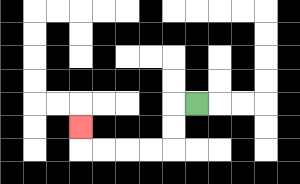{'start': '[8, 4]', 'end': '[3, 5]', 'path_directions': 'L,D,D,L,L,L,L,U', 'path_coordinates': '[[8, 4], [7, 4], [7, 5], [7, 6], [6, 6], [5, 6], [4, 6], [3, 6], [3, 5]]'}